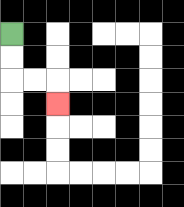{'start': '[0, 1]', 'end': '[2, 4]', 'path_directions': 'D,D,R,R,D', 'path_coordinates': '[[0, 1], [0, 2], [0, 3], [1, 3], [2, 3], [2, 4]]'}